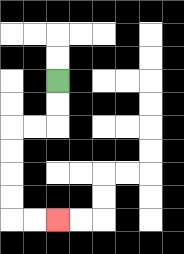{'start': '[2, 3]', 'end': '[2, 9]', 'path_directions': 'D,D,L,L,D,D,D,D,R,R', 'path_coordinates': '[[2, 3], [2, 4], [2, 5], [1, 5], [0, 5], [0, 6], [0, 7], [0, 8], [0, 9], [1, 9], [2, 9]]'}